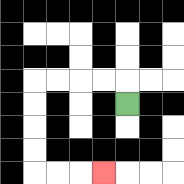{'start': '[5, 4]', 'end': '[4, 7]', 'path_directions': 'U,L,L,L,L,D,D,D,D,R,R,R', 'path_coordinates': '[[5, 4], [5, 3], [4, 3], [3, 3], [2, 3], [1, 3], [1, 4], [1, 5], [1, 6], [1, 7], [2, 7], [3, 7], [4, 7]]'}